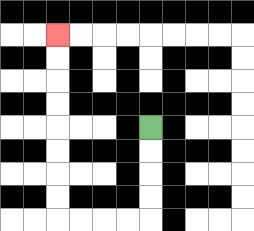{'start': '[6, 5]', 'end': '[2, 1]', 'path_directions': 'D,D,D,D,L,L,L,L,U,U,U,U,U,U,U,U', 'path_coordinates': '[[6, 5], [6, 6], [6, 7], [6, 8], [6, 9], [5, 9], [4, 9], [3, 9], [2, 9], [2, 8], [2, 7], [2, 6], [2, 5], [2, 4], [2, 3], [2, 2], [2, 1]]'}